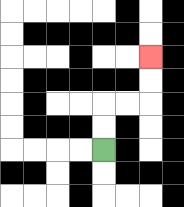{'start': '[4, 6]', 'end': '[6, 2]', 'path_directions': 'U,U,R,R,U,U', 'path_coordinates': '[[4, 6], [4, 5], [4, 4], [5, 4], [6, 4], [6, 3], [6, 2]]'}